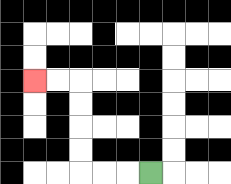{'start': '[6, 7]', 'end': '[1, 3]', 'path_directions': 'L,L,L,U,U,U,U,L,L', 'path_coordinates': '[[6, 7], [5, 7], [4, 7], [3, 7], [3, 6], [3, 5], [3, 4], [3, 3], [2, 3], [1, 3]]'}